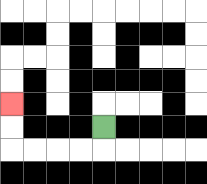{'start': '[4, 5]', 'end': '[0, 4]', 'path_directions': 'D,L,L,L,L,U,U', 'path_coordinates': '[[4, 5], [4, 6], [3, 6], [2, 6], [1, 6], [0, 6], [0, 5], [0, 4]]'}